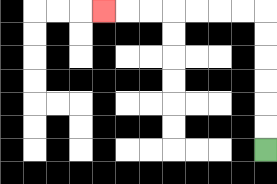{'start': '[11, 6]', 'end': '[4, 0]', 'path_directions': 'U,U,U,U,U,U,L,L,L,L,L,L,L', 'path_coordinates': '[[11, 6], [11, 5], [11, 4], [11, 3], [11, 2], [11, 1], [11, 0], [10, 0], [9, 0], [8, 0], [7, 0], [6, 0], [5, 0], [4, 0]]'}